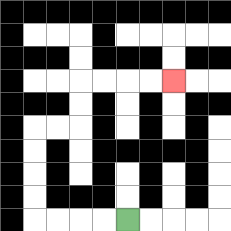{'start': '[5, 9]', 'end': '[7, 3]', 'path_directions': 'L,L,L,L,U,U,U,U,R,R,U,U,R,R,R,R', 'path_coordinates': '[[5, 9], [4, 9], [3, 9], [2, 9], [1, 9], [1, 8], [1, 7], [1, 6], [1, 5], [2, 5], [3, 5], [3, 4], [3, 3], [4, 3], [5, 3], [6, 3], [7, 3]]'}